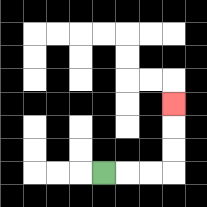{'start': '[4, 7]', 'end': '[7, 4]', 'path_directions': 'R,R,R,U,U,U', 'path_coordinates': '[[4, 7], [5, 7], [6, 7], [7, 7], [7, 6], [7, 5], [7, 4]]'}